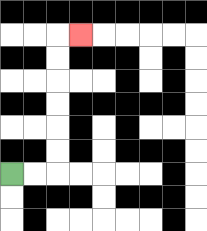{'start': '[0, 7]', 'end': '[3, 1]', 'path_directions': 'R,R,U,U,U,U,U,U,R', 'path_coordinates': '[[0, 7], [1, 7], [2, 7], [2, 6], [2, 5], [2, 4], [2, 3], [2, 2], [2, 1], [3, 1]]'}